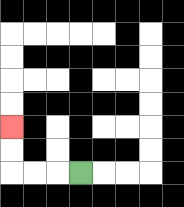{'start': '[3, 7]', 'end': '[0, 5]', 'path_directions': 'L,L,L,U,U', 'path_coordinates': '[[3, 7], [2, 7], [1, 7], [0, 7], [0, 6], [0, 5]]'}